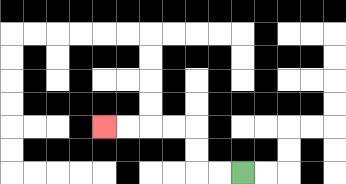{'start': '[10, 7]', 'end': '[4, 5]', 'path_directions': 'L,L,U,U,L,L,L,L', 'path_coordinates': '[[10, 7], [9, 7], [8, 7], [8, 6], [8, 5], [7, 5], [6, 5], [5, 5], [4, 5]]'}